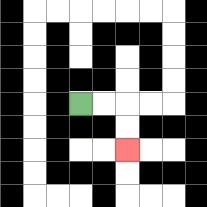{'start': '[3, 4]', 'end': '[5, 6]', 'path_directions': 'R,R,D,D', 'path_coordinates': '[[3, 4], [4, 4], [5, 4], [5, 5], [5, 6]]'}